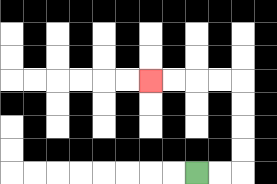{'start': '[8, 7]', 'end': '[6, 3]', 'path_directions': 'R,R,U,U,U,U,L,L,L,L', 'path_coordinates': '[[8, 7], [9, 7], [10, 7], [10, 6], [10, 5], [10, 4], [10, 3], [9, 3], [8, 3], [7, 3], [6, 3]]'}